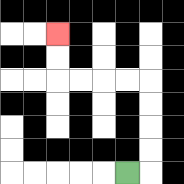{'start': '[5, 7]', 'end': '[2, 1]', 'path_directions': 'R,U,U,U,U,L,L,L,L,U,U', 'path_coordinates': '[[5, 7], [6, 7], [6, 6], [6, 5], [6, 4], [6, 3], [5, 3], [4, 3], [3, 3], [2, 3], [2, 2], [2, 1]]'}